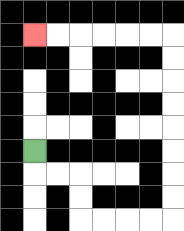{'start': '[1, 6]', 'end': '[1, 1]', 'path_directions': 'D,R,R,D,D,R,R,R,R,U,U,U,U,U,U,U,U,L,L,L,L,L,L', 'path_coordinates': '[[1, 6], [1, 7], [2, 7], [3, 7], [3, 8], [3, 9], [4, 9], [5, 9], [6, 9], [7, 9], [7, 8], [7, 7], [7, 6], [7, 5], [7, 4], [7, 3], [7, 2], [7, 1], [6, 1], [5, 1], [4, 1], [3, 1], [2, 1], [1, 1]]'}